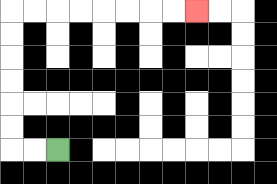{'start': '[2, 6]', 'end': '[8, 0]', 'path_directions': 'L,L,U,U,U,U,U,U,R,R,R,R,R,R,R,R', 'path_coordinates': '[[2, 6], [1, 6], [0, 6], [0, 5], [0, 4], [0, 3], [0, 2], [0, 1], [0, 0], [1, 0], [2, 0], [3, 0], [4, 0], [5, 0], [6, 0], [7, 0], [8, 0]]'}